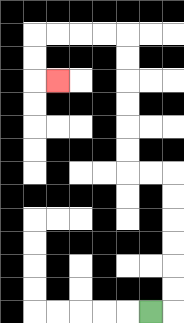{'start': '[6, 13]', 'end': '[2, 3]', 'path_directions': 'R,U,U,U,U,U,U,L,L,U,U,U,U,U,U,L,L,L,L,D,D,R', 'path_coordinates': '[[6, 13], [7, 13], [7, 12], [7, 11], [7, 10], [7, 9], [7, 8], [7, 7], [6, 7], [5, 7], [5, 6], [5, 5], [5, 4], [5, 3], [5, 2], [5, 1], [4, 1], [3, 1], [2, 1], [1, 1], [1, 2], [1, 3], [2, 3]]'}